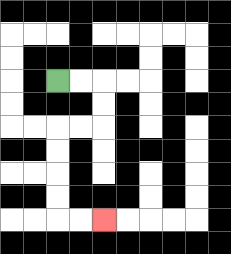{'start': '[2, 3]', 'end': '[4, 9]', 'path_directions': 'R,R,D,D,L,L,D,D,D,D,R,R', 'path_coordinates': '[[2, 3], [3, 3], [4, 3], [4, 4], [4, 5], [3, 5], [2, 5], [2, 6], [2, 7], [2, 8], [2, 9], [3, 9], [4, 9]]'}